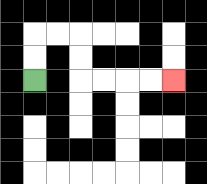{'start': '[1, 3]', 'end': '[7, 3]', 'path_directions': 'U,U,R,R,D,D,R,R,R,R', 'path_coordinates': '[[1, 3], [1, 2], [1, 1], [2, 1], [3, 1], [3, 2], [3, 3], [4, 3], [5, 3], [6, 3], [7, 3]]'}